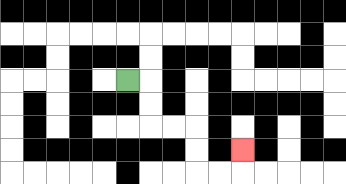{'start': '[5, 3]', 'end': '[10, 6]', 'path_directions': 'R,D,D,R,R,D,D,R,R,U', 'path_coordinates': '[[5, 3], [6, 3], [6, 4], [6, 5], [7, 5], [8, 5], [8, 6], [8, 7], [9, 7], [10, 7], [10, 6]]'}